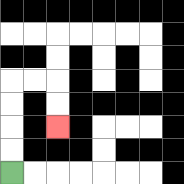{'start': '[0, 7]', 'end': '[2, 5]', 'path_directions': 'U,U,U,U,R,R,D,D', 'path_coordinates': '[[0, 7], [0, 6], [0, 5], [0, 4], [0, 3], [1, 3], [2, 3], [2, 4], [2, 5]]'}